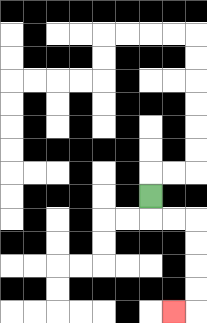{'start': '[6, 8]', 'end': '[7, 13]', 'path_directions': 'D,R,R,D,D,D,D,L', 'path_coordinates': '[[6, 8], [6, 9], [7, 9], [8, 9], [8, 10], [8, 11], [8, 12], [8, 13], [7, 13]]'}